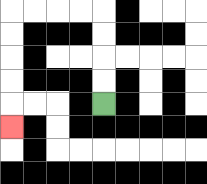{'start': '[4, 4]', 'end': '[0, 5]', 'path_directions': 'U,U,U,U,L,L,L,L,D,D,D,D,D', 'path_coordinates': '[[4, 4], [4, 3], [4, 2], [4, 1], [4, 0], [3, 0], [2, 0], [1, 0], [0, 0], [0, 1], [0, 2], [0, 3], [0, 4], [0, 5]]'}